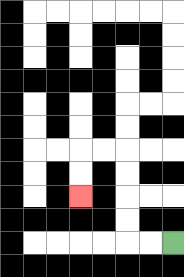{'start': '[7, 10]', 'end': '[3, 8]', 'path_directions': 'L,L,U,U,U,U,L,L,D,D', 'path_coordinates': '[[7, 10], [6, 10], [5, 10], [5, 9], [5, 8], [5, 7], [5, 6], [4, 6], [3, 6], [3, 7], [3, 8]]'}